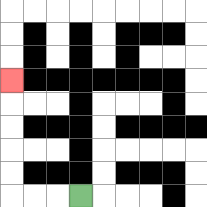{'start': '[3, 8]', 'end': '[0, 3]', 'path_directions': 'L,L,L,U,U,U,U,U', 'path_coordinates': '[[3, 8], [2, 8], [1, 8], [0, 8], [0, 7], [0, 6], [0, 5], [0, 4], [0, 3]]'}